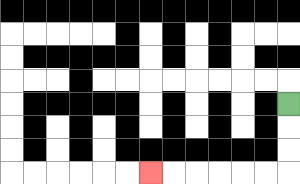{'start': '[12, 4]', 'end': '[6, 7]', 'path_directions': 'D,D,D,L,L,L,L,L,L', 'path_coordinates': '[[12, 4], [12, 5], [12, 6], [12, 7], [11, 7], [10, 7], [9, 7], [8, 7], [7, 7], [6, 7]]'}